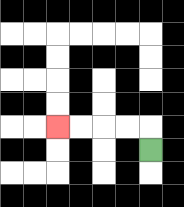{'start': '[6, 6]', 'end': '[2, 5]', 'path_directions': 'U,L,L,L,L', 'path_coordinates': '[[6, 6], [6, 5], [5, 5], [4, 5], [3, 5], [2, 5]]'}